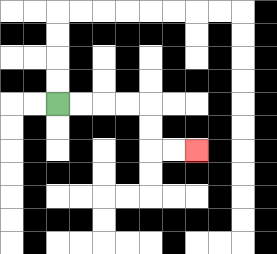{'start': '[2, 4]', 'end': '[8, 6]', 'path_directions': 'R,R,R,R,D,D,R,R', 'path_coordinates': '[[2, 4], [3, 4], [4, 4], [5, 4], [6, 4], [6, 5], [6, 6], [7, 6], [8, 6]]'}